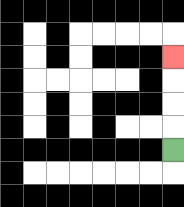{'start': '[7, 6]', 'end': '[7, 2]', 'path_directions': 'U,U,U,U', 'path_coordinates': '[[7, 6], [7, 5], [7, 4], [7, 3], [7, 2]]'}